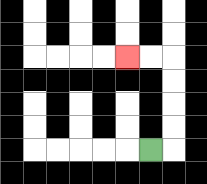{'start': '[6, 6]', 'end': '[5, 2]', 'path_directions': 'R,U,U,U,U,L,L', 'path_coordinates': '[[6, 6], [7, 6], [7, 5], [7, 4], [7, 3], [7, 2], [6, 2], [5, 2]]'}